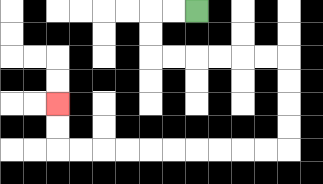{'start': '[8, 0]', 'end': '[2, 4]', 'path_directions': 'L,L,D,D,R,R,R,R,R,R,D,D,D,D,L,L,L,L,L,L,L,L,L,L,U,U', 'path_coordinates': '[[8, 0], [7, 0], [6, 0], [6, 1], [6, 2], [7, 2], [8, 2], [9, 2], [10, 2], [11, 2], [12, 2], [12, 3], [12, 4], [12, 5], [12, 6], [11, 6], [10, 6], [9, 6], [8, 6], [7, 6], [6, 6], [5, 6], [4, 6], [3, 6], [2, 6], [2, 5], [2, 4]]'}